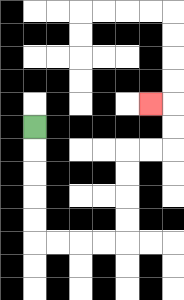{'start': '[1, 5]', 'end': '[6, 4]', 'path_directions': 'D,D,D,D,D,R,R,R,R,U,U,U,U,R,R,U,U,L', 'path_coordinates': '[[1, 5], [1, 6], [1, 7], [1, 8], [1, 9], [1, 10], [2, 10], [3, 10], [4, 10], [5, 10], [5, 9], [5, 8], [5, 7], [5, 6], [6, 6], [7, 6], [7, 5], [7, 4], [6, 4]]'}